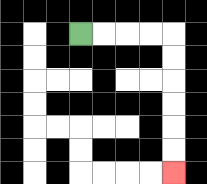{'start': '[3, 1]', 'end': '[7, 7]', 'path_directions': 'R,R,R,R,D,D,D,D,D,D', 'path_coordinates': '[[3, 1], [4, 1], [5, 1], [6, 1], [7, 1], [7, 2], [7, 3], [7, 4], [7, 5], [7, 6], [7, 7]]'}